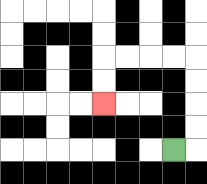{'start': '[7, 6]', 'end': '[4, 4]', 'path_directions': 'R,U,U,U,U,L,L,L,L,D,D', 'path_coordinates': '[[7, 6], [8, 6], [8, 5], [8, 4], [8, 3], [8, 2], [7, 2], [6, 2], [5, 2], [4, 2], [4, 3], [4, 4]]'}